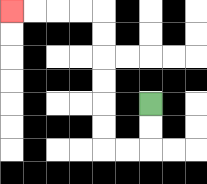{'start': '[6, 4]', 'end': '[0, 0]', 'path_directions': 'D,D,L,L,U,U,U,U,U,U,L,L,L,L', 'path_coordinates': '[[6, 4], [6, 5], [6, 6], [5, 6], [4, 6], [4, 5], [4, 4], [4, 3], [4, 2], [4, 1], [4, 0], [3, 0], [2, 0], [1, 0], [0, 0]]'}